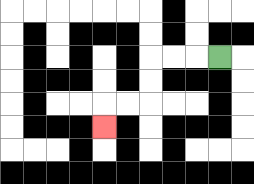{'start': '[9, 2]', 'end': '[4, 5]', 'path_directions': 'L,L,L,D,D,L,L,D', 'path_coordinates': '[[9, 2], [8, 2], [7, 2], [6, 2], [6, 3], [6, 4], [5, 4], [4, 4], [4, 5]]'}